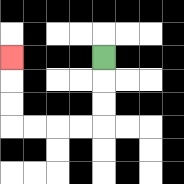{'start': '[4, 2]', 'end': '[0, 2]', 'path_directions': 'D,D,D,L,L,L,L,U,U,U', 'path_coordinates': '[[4, 2], [4, 3], [4, 4], [4, 5], [3, 5], [2, 5], [1, 5], [0, 5], [0, 4], [0, 3], [0, 2]]'}